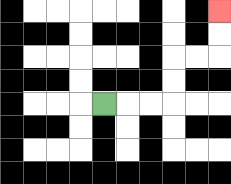{'start': '[4, 4]', 'end': '[9, 0]', 'path_directions': 'R,R,R,U,U,R,R,U,U', 'path_coordinates': '[[4, 4], [5, 4], [6, 4], [7, 4], [7, 3], [7, 2], [8, 2], [9, 2], [9, 1], [9, 0]]'}